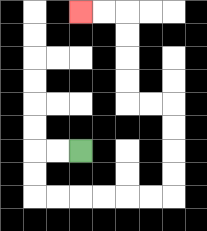{'start': '[3, 6]', 'end': '[3, 0]', 'path_directions': 'L,L,D,D,R,R,R,R,R,R,U,U,U,U,L,L,U,U,U,U,L,L', 'path_coordinates': '[[3, 6], [2, 6], [1, 6], [1, 7], [1, 8], [2, 8], [3, 8], [4, 8], [5, 8], [6, 8], [7, 8], [7, 7], [7, 6], [7, 5], [7, 4], [6, 4], [5, 4], [5, 3], [5, 2], [5, 1], [5, 0], [4, 0], [3, 0]]'}